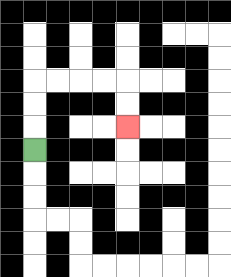{'start': '[1, 6]', 'end': '[5, 5]', 'path_directions': 'U,U,U,R,R,R,R,D,D', 'path_coordinates': '[[1, 6], [1, 5], [1, 4], [1, 3], [2, 3], [3, 3], [4, 3], [5, 3], [5, 4], [5, 5]]'}